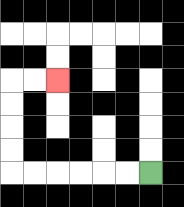{'start': '[6, 7]', 'end': '[2, 3]', 'path_directions': 'L,L,L,L,L,L,U,U,U,U,R,R', 'path_coordinates': '[[6, 7], [5, 7], [4, 7], [3, 7], [2, 7], [1, 7], [0, 7], [0, 6], [0, 5], [0, 4], [0, 3], [1, 3], [2, 3]]'}